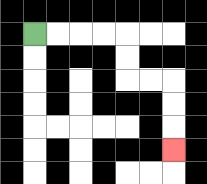{'start': '[1, 1]', 'end': '[7, 6]', 'path_directions': 'R,R,R,R,D,D,R,R,D,D,D', 'path_coordinates': '[[1, 1], [2, 1], [3, 1], [4, 1], [5, 1], [5, 2], [5, 3], [6, 3], [7, 3], [7, 4], [7, 5], [7, 6]]'}